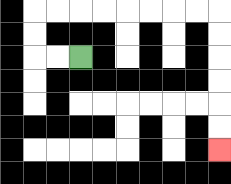{'start': '[3, 2]', 'end': '[9, 6]', 'path_directions': 'L,L,U,U,R,R,R,R,R,R,R,R,D,D,D,D,D,D', 'path_coordinates': '[[3, 2], [2, 2], [1, 2], [1, 1], [1, 0], [2, 0], [3, 0], [4, 0], [5, 0], [6, 0], [7, 0], [8, 0], [9, 0], [9, 1], [9, 2], [9, 3], [9, 4], [9, 5], [9, 6]]'}